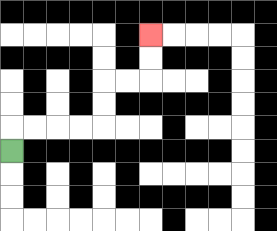{'start': '[0, 6]', 'end': '[6, 1]', 'path_directions': 'U,R,R,R,R,U,U,R,R,U,U', 'path_coordinates': '[[0, 6], [0, 5], [1, 5], [2, 5], [3, 5], [4, 5], [4, 4], [4, 3], [5, 3], [6, 3], [6, 2], [6, 1]]'}